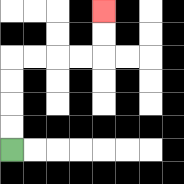{'start': '[0, 6]', 'end': '[4, 0]', 'path_directions': 'U,U,U,U,R,R,R,R,U,U', 'path_coordinates': '[[0, 6], [0, 5], [0, 4], [0, 3], [0, 2], [1, 2], [2, 2], [3, 2], [4, 2], [4, 1], [4, 0]]'}